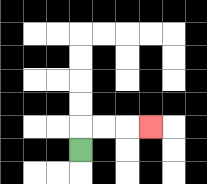{'start': '[3, 6]', 'end': '[6, 5]', 'path_directions': 'U,R,R,R', 'path_coordinates': '[[3, 6], [3, 5], [4, 5], [5, 5], [6, 5]]'}